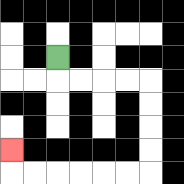{'start': '[2, 2]', 'end': '[0, 6]', 'path_directions': 'D,R,R,R,R,D,D,D,D,L,L,L,L,L,L,U', 'path_coordinates': '[[2, 2], [2, 3], [3, 3], [4, 3], [5, 3], [6, 3], [6, 4], [6, 5], [6, 6], [6, 7], [5, 7], [4, 7], [3, 7], [2, 7], [1, 7], [0, 7], [0, 6]]'}